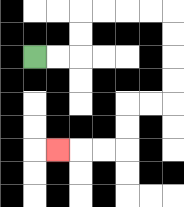{'start': '[1, 2]', 'end': '[2, 6]', 'path_directions': 'R,R,U,U,R,R,R,R,D,D,D,D,L,L,D,D,L,L,L', 'path_coordinates': '[[1, 2], [2, 2], [3, 2], [3, 1], [3, 0], [4, 0], [5, 0], [6, 0], [7, 0], [7, 1], [7, 2], [7, 3], [7, 4], [6, 4], [5, 4], [5, 5], [5, 6], [4, 6], [3, 6], [2, 6]]'}